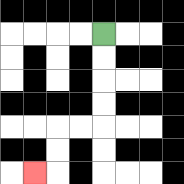{'start': '[4, 1]', 'end': '[1, 7]', 'path_directions': 'D,D,D,D,L,L,D,D,L', 'path_coordinates': '[[4, 1], [4, 2], [4, 3], [4, 4], [4, 5], [3, 5], [2, 5], [2, 6], [2, 7], [1, 7]]'}